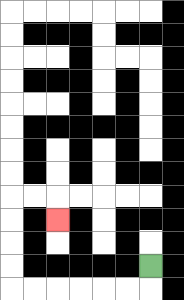{'start': '[6, 11]', 'end': '[2, 9]', 'path_directions': 'D,L,L,L,L,L,L,U,U,U,U,R,R,D', 'path_coordinates': '[[6, 11], [6, 12], [5, 12], [4, 12], [3, 12], [2, 12], [1, 12], [0, 12], [0, 11], [0, 10], [0, 9], [0, 8], [1, 8], [2, 8], [2, 9]]'}